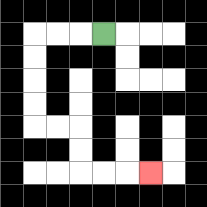{'start': '[4, 1]', 'end': '[6, 7]', 'path_directions': 'L,L,L,D,D,D,D,R,R,D,D,R,R,R', 'path_coordinates': '[[4, 1], [3, 1], [2, 1], [1, 1], [1, 2], [1, 3], [1, 4], [1, 5], [2, 5], [3, 5], [3, 6], [3, 7], [4, 7], [5, 7], [6, 7]]'}